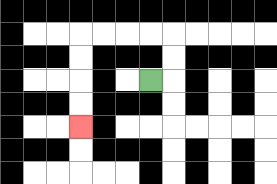{'start': '[6, 3]', 'end': '[3, 5]', 'path_directions': 'R,U,U,L,L,L,L,D,D,D,D', 'path_coordinates': '[[6, 3], [7, 3], [7, 2], [7, 1], [6, 1], [5, 1], [4, 1], [3, 1], [3, 2], [3, 3], [3, 4], [3, 5]]'}